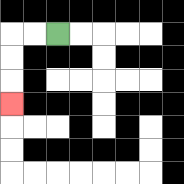{'start': '[2, 1]', 'end': '[0, 4]', 'path_directions': 'L,L,D,D,D', 'path_coordinates': '[[2, 1], [1, 1], [0, 1], [0, 2], [0, 3], [0, 4]]'}